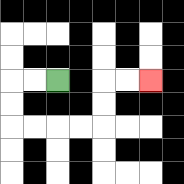{'start': '[2, 3]', 'end': '[6, 3]', 'path_directions': 'L,L,D,D,R,R,R,R,U,U,R,R', 'path_coordinates': '[[2, 3], [1, 3], [0, 3], [0, 4], [0, 5], [1, 5], [2, 5], [3, 5], [4, 5], [4, 4], [4, 3], [5, 3], [6, 3]]'}